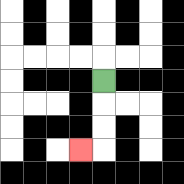{'start': '[4, 3]', 'end': '[3, 6]', 'path_directions': 'D,D,D,L', 'path_coordinates': '[[4, 3], [4, 4], [4, 5], [4, 6], [3, 6]]'}